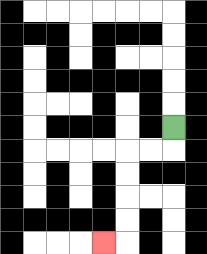{'start': '[7, 5]', 'end': '[4, 10]', 'path_directions': 'D,L,L,D,D,D,D,L', 'path_coordinates': '[[7, 5], [7, 6], [6, 6], [5, 6], [5, 7], [5, 8], [5, 9], [5, 10], [4, 10]]'}